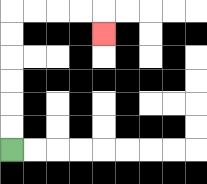{'start': '[0, 6]', 'end': '[4, 1]', 'path_directions': 'U,U,U,U,U,U,R,R,R,R,D', 'path_coordinates': '[[0, 6], [0, 5], [0, 4], [0, 3], [0, 2], [0, 1], [0, 0], [1, 0], [2, 0], [3, 0], [4, 0], [4, 1]]'}